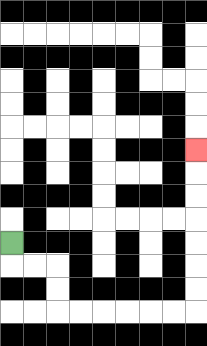{'start': '[0, 10]', 'end': '[8, 6]', 'path_directions': 'D,R,R,D,D,R,R,R,R,R,R,U,U,U,U,U,U,U', 'path_coordinates': '[[0, 10], [0, 11], [1, 11], [2, 11], [2, 12], [2, 13], [3, 13], [4, 13], [5, 13], [6, 13], [7, 13], [8, 13], [8, 12], [8, 11], [8, 10], [8, 9], [8, 8], [8, 7], [8, 6]]'}